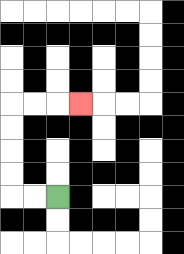{'start': '[2, 8]', 'end': '[3, 4]', 'path_directions': 'L,L,U,U,U,U,R,R,R', 'path_coordinates': '[[2, 8], [1, 8], [0, 8], [0, 7], [0, 6], [0, 5], [0, 4], [1, 4], [2, 4], [3, 4]]'}